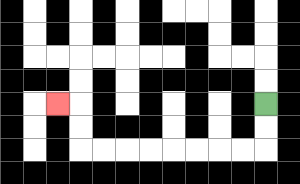{'start': '[11, 4]', 'end': '[2, 4]', 'path_directions': 'D,D,L,L,L,L,L,L,L,L,U,U,L', 'path_coordinates': '[[11, 4], [11, 5], [11, 6], [10, 6], [9, 6], [8, 6], [7, 6], [6, 6], [5, 6], [4, 6], [3, 6], [3, 5], [3, 4], [2, 4]]'}